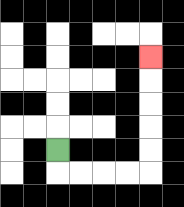{'start': '[2, 6]', 'end': '[6, 2]', 'path_directions': 'D,R,R,R,R,U,U,U,U,U', 'path_coordinates': '[[2, 6], [2, 7], [3, 7], [4, 7], [5, 7], [6, 7], [6, 6], [6, 5], [6, 4], [6, 3], [6, 2]]'}